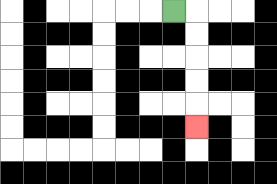{'start': '[7, 0]', 'end': '[8, 5]', 'path_directions': 'R,D,D,D,D,D', 'path_coordinates': '[[7, 0], [8, 0], [8, 1], [8, 2], [8, 3], [8, 4], [8, 5]]'}